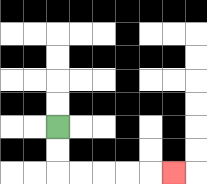{'start': '[2, 5]', 'end': '[7, 7]', 'path_directions': 'D,D,R,R,R,R,R', 'path_coordinates': '[[2, 5], [2, 6], [2, 7], [3, 7], [4, 7], [5, 7], [6, 7], [7, 7]]'}